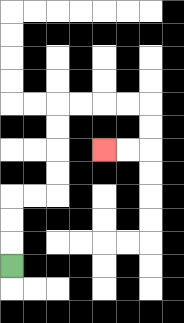{'start': '[0, 11]', 'end': '[4, 6]', 'path_directions': 'U,U,U,R,R,U,U,U,U,R,R,R,R,D,D,L,L', 'path_coordinates': '[[0, 11], [0, 10], [0, 9], [0, 8], [1, 8], [2, 8], [2, 7], [2, 6], [2, 5], [2, 4], [3, 4], [4, 4], [5, 4], [6, 4], [6, 5], [6, 6], [5, 6], [4, 6]]'}